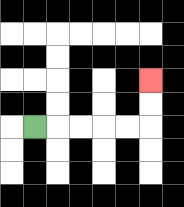{'start': '[1, 5]', 'end': '[6, 3]', 'path_directions': 'R,R,R,R,R,U,U', 'path_coordinates': '[[1, 5], [2, 5], [3, 5], [4, 5], [5, 5], [6, 5], [6, 4], [6, 3]]'}